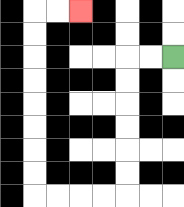{'start': '[7, 2]', 'end': '[3, 0]', 'path_directions': 'L,L,D,D,D,D,D,D,L,L,L,L,U,U,U,U,U,U,U,U,R,R', 'path_coordinates': '[[7, 2], [6, 2], [5, 2], [5, 3], [5, 4], [5, 5], [5, 6], [5, 7], [5, 8], [4, 8], [3, 8], [2, 8], [1, 8], [1, 7], [1, 6], [1, 5], [1, 4], [1, 3], [1, 2], [1, 1], [1, 0], [2, 0], [3, 0]]'}